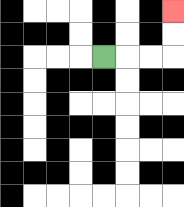{'start': '[4, 2]', 'end': '[7, 0]', 'path_directions': 'R,R,R,U,U', 'path_coordinates': '[[4, 2], [5, 2], [6, 2], [7, 2], [7, 1], [7, 0]]'}